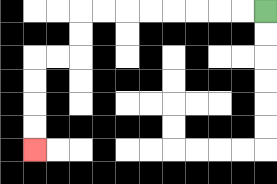{'start': '[11, 0]', 'end': '[1, 6]', 'path_directions': 'L,L,L,L,L,L,L,L,D,D,L,L,D,D,D,D', 'path_coordinates': '[[11, 0], [10, 0], [9, 0], [8, 0], [7, 0], [6, 0], [5, 0], [4, 0], [3, 0], [3, 1], [3, 2], [2, 2], [1, 2], [1, 3], [1, 4], [1, 5], [1, 6]]'}